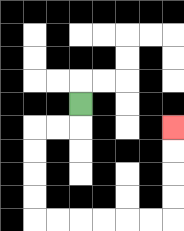{'start': '[3, 4]', 'end': '[7, 5]', 'path_directions': 'D,L,L,D,D,D,D,R,R,R,R,R,R,U,U,U,U', 'path_coordinates': '[[3, 4], [3, 5], [2, 5], [1, 5], [1, 6], [1, 7], [1, 8], [1, 9], [2, 9], [3, 9], [4, 9], [5, 9], [6, 9], [7, 9], [7, 8], [7, 7], [7, 6], [7, 5]]'}